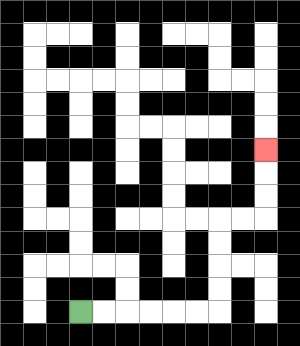{'start': '[3, 13]', 'end': '[11, 6]', 'path_directions': 'R,R,R,R,R,R,U,U,U,U,R,R,U,U,U', 'path_coordinates': '[[3, 13], [4, 13], [5, 13], [6, 13], [7, 13], [8, 13], [9, 13], [9, 12], [9, 11], [9, 10], [9, 9], [10, 9], [11, 9], [11, 8], [11, 7], [11, 6]]'}